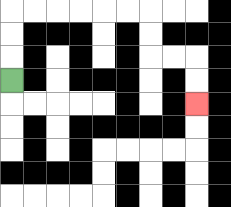{'start': '[0, 3]', 'end': '[8, 4]', 'path_directions': 'U,U,U,R,R,R,R,R,R,D,D,R,R,D,D', 'path_coordinates': '[[0, 3], [0, 2], [0, 1], [0, 0], [1, 0], [2, 0], [3, 0], [4, 0], [5, 0], [6, 0], [6, 1], [6, 2], [7, 2], [8, 2], [8, 3], [8, 4]]'}